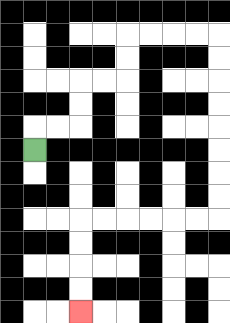{'start': '[1, 6]', 'end': '[3, 13]', 'path_directions': 'U,R,R,U,U,R,R,U,U,R,R,R,R,D,D,D,D,D,D,D,D,L,L,L,L,L,L,D,D,D,D', 'path_coordinates': '[[1, 6], [1, 5], [2, 5], [3, 5], [3, 4], [3, 3], [4, 3], [5, 3], [5, 2], [5, 1], [6, 1], [7, 1], [8, 1], [9, 1], [9, 2], [9, 3], [9, 4], [9, 5], [9, 6], [9, 7], [9, 8], [9, 9], [8, 9], [7, 9], [6, 9], [5, 9], [4, 9], [3, 9], [3, 10], [3, 11], [3, 12], [3, 13]]'}